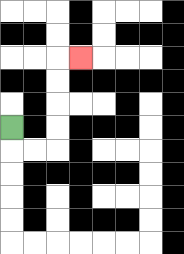{'start': '[0, 5]', 'end': '[3, 2]', 'path_directions': 'D,R,R,U,U,U,U,R', 'path_coordinates': '[[0, 5], [0, 6], [1, 6], [2, 6], [2, 5], [2, 4], [2, 3], [2, 2], [3, 2]]'}